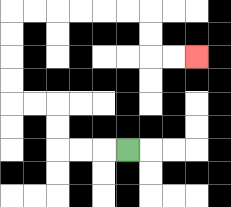{'start': '[5, 6]', 'end': '[8, 2]', 'path_directions': 'L,L,L,U,U,L,L,U,U,U,U,R,R,R,R,R,R,D,D,R,R', 'path_coordinates': '[[5, 6], [4, 6], [3, 6], [2, 6], [2, 5], [2, 4], [1, 4], [0, 4], [0, 3], [0, 2], [0, 1], [0, 0], [1, 0], [2, 0], [3, 0], [4, 0], [5, 0], [6, 0], [6, 1], [6, 2], [7, 2], [8, 2]]'}